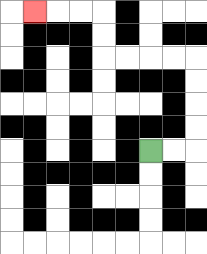{'start': '[6, 6]', 'end': '[1, 0]', 'path_directions': 'R,R,U,U,U,U,L,L,L,L,U,U,L,L,L', 'path_coordinates': '[[6, 6], [7, 6], [8, 6], [8, 5], [8, 4], [8, 3], [8, 2], [7, 2], [6, 2], [5, 2], [4, 2], [4, 1], [4, 0], [3, 0], [2, 0], [1, 0]]'}